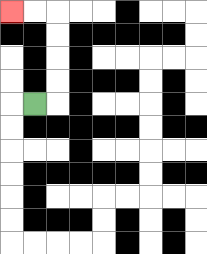{'start': '[1, 4]', 'end': '[0, 0]', 'path_directions': 'R,U,U,U,U,L,L', 'path_coordinates': '[[1, 4], [2, 4], [2, 3], [2, 2], [2, 1], [2, 0], [1, 0], [0, 0]]'}